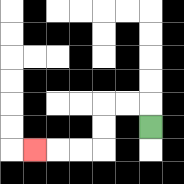{'start': '[6, 5]', 'end': '[1, 6]', 'path_directions': 'U,L,L,D,D,L,L,L', 'path_coordinates': '[[6, 5], [6, 4], [5, 4], [4, 4], [4, 5], [4, 6], [3, 6], [2, 6], [1, 6]]'}